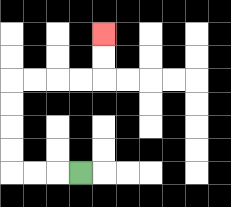{'start': '[3, 7]', 'end': '[4, 1]', 'path_directions': 'L,L,L,U,U,U,U,R,R,R,R,U,U', 'path_coordinates': '[[3, 7], [2, 7], [1, 7], [0, 7], [0, 6], [0, 5], [0, 4], [0, 3], [1, 3], [2, 3], [3, 3], [4, 3], [4, 2], [4, 1]]'}